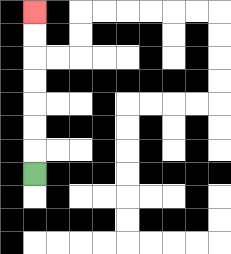{'start': '[1, 7]', 'end': '[1, 0]', 'path_directions': 'U,U,U,U,U,U,U', 'path_coordinates': '[[1, 7], [1, 6], [1, 5], [1, 4], [1, 3], [1, 2], [1, 1], [1, 0]]'}